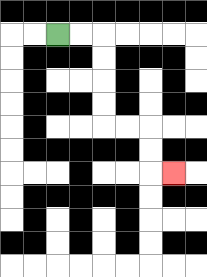{'start': '[2, 1]', 'end': '[7, 7]', 'path_directions': 'R,R,D,D,D,D,R,R,D,D,R', 'path_coordinates': '[[2, 1], [3, 1], [4, 1], [4, 2], [4, 3], [4, 4], [4, 5], [5, 5], [6, 5], [6, 6], [6, 7], [7, 7]]'}